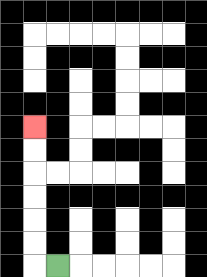{'start': '[2, 11]', 'end': '[1, 5]', 'path_directions': 'L,U,U,U,U,U,U', 'path_coordinates': '[[2, 11], [1, 11], [1, 10], [1, 9], [1, 8], [1, 7], [1, 6], [1, 5]]'}